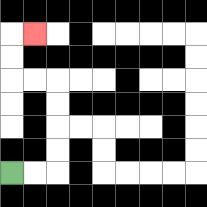{'start': '[0, 7]', 'end': '[1, 1]', 'path_directions': 'R,R,U,U,U,U,L,L,U,U,R', 'path_coordinates': '[[0, 7], [1, 7], [2, 7], [2, 6], [2, 5], [2, 4], [2, 3], [1, 3], [0, 3], [0, 2], [0, 1], [1, 1]]'}